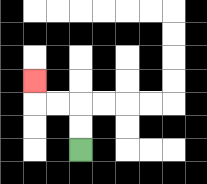{'start': '[3, 6]', 'end': '[1, 3]', 'path_directions': 'U,U,L,L,U', 'path_coordinates': '[[3, 6], [3, 5], [3, 4], [2, 4], [1, 4], [1, 3]]'}